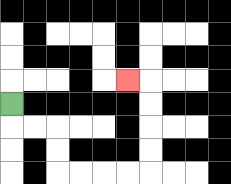{'start': '[0, 4]', 'end': '[5, 3]', 'path_directions': 'D,R,R,D,D,R,R,R,R,U,U,U,U,L', 'path_coordinates': '[[0, 4], [0, 5], [1, 5], [2, 5], [2, 6], [2, 7], [3, 7], [4, 7], [5, 7], [6, 7], [6, 6], [6, 5], [6, 4], [6, 3], [5, 3]]'}